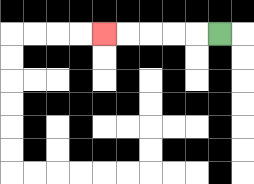{'start': '[9, 1]', 'end': '[4, 1]', 'path_directions': 'L,L,L,L,L', 'path_coordinates': '[[9, 1], [8, 1], [7, 1], [6, 1], [5, 1], [4, 1]]'}